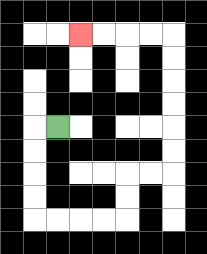{'start': '[2, 5]', 'end': '[3, 1]', 'path_directions': 'L,D,D,D,D,R,R,R,R,U,U,R,R,U,U,U,U,U,U,L,L,L,L', 'path_coordinates': '[[2, 5], [1, 5], [1, 6], [1, 7], [1, 8], [1, 9], [2, 9], [3, 9], [4, 9], [5, 9], [5, 8], [5, 7], [6, 7], [7, 7], [7, 6], [7, 5], [7, 4], [7, 3], [7, 2], [7, 1], [6, 1], [5, 1], [4, 1], [3, 1]]'}